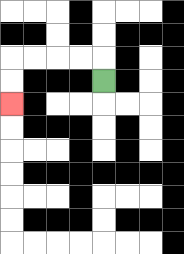{'start': '[4, 3]', 'end': '[0, 4]', 'path_directions': 'U,L,L,L,L,D,D', 'path_coordinates': '[[4, 3], [4, 2], [3, 2], [2, 2], [1, 2], [0, 2], [0, 3], [0, 4]]'}